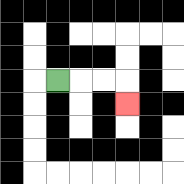{'start': '[2, 3]', 'end': '[5, 4]', 'path_directions': 'R,R,R,D', 'path_coordinates': '[[2, 3], [3, 3], [4, 3], [5, 3], [5, 4]]'}